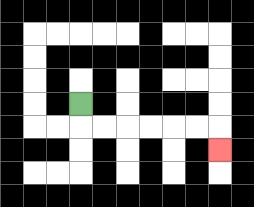{'start': '[3, 4]', 'end': '[9, 6]', 'path_directions': 'D,R,R,R,R,R,R,D', 'path_coordinates': '[[3, 4], [3, 5], [4, 5], [5, 5], [6, 5], [7, 5], [8, 5], [9, 5], [9, 6]]'}